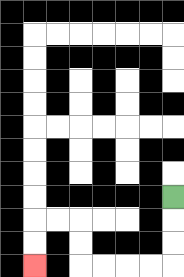{'start': '[7, 8]', 'end': '[1, 11]', 'path_directions': 'D,D,D,L,L,L,L,U,U,L,L,D,D', 'path_coordinates': '[[7, 8], [7, 9], [7, 10], [7, 11], [6, 11], [5, 11], [4, 11], [3, 11], [3, 10], [3, 9], [2, 9], [1, 9], [1, 10], [1, 11]]'}